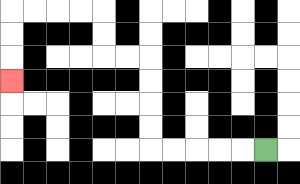{'start': '[11, 6]', 'end': '[0, 3]', 'path_directions': 'L,L,L,L,L,U,U,U,U,L,L,U,U,L,L,L,L,D,D,D', 'path_coordinates': '[[11, 6], [10, 6], [9, 6], [8, 6], [7, 6], [6, 6], [6, 5], [6, 4], [6, 3], [6, 2], [5, 2], [4, 2], [4, 1], [4, 0], [3, 0], [2, 0], [1, 0], [0, 0], [0, 1], [0, 2], [0, 3]]'}